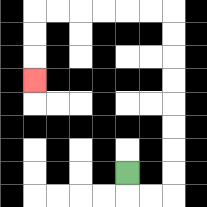{'start': '[5, 7]', 'end': '[1, 3]', 'path_directions': 'D,R,R,U,U,U,U,U,U,U,U,L,L,L,L,L,L,D,D,D', 'path_coordinates': '[[5, 7], [5, 8], [6, 8], [7, 8], [7, 7], [7, 6], [7, 5], [7, 4], [7, 3], [7, 2], [7, 1], [7, 0], [6, 0], [5, 0], [4, 0], [3, 0], [2, 0], [1, 0], [1, 1], [1, 2], [1, 3]]'}